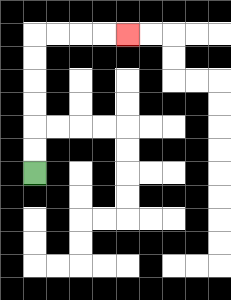{'start': '[1, 7]', 'end': '[5, 1]', 'path_directions': 'U,U,U,U,U,U,R,R,R,R', 'path_coordinates': '[[1, 7], [1, 6], [1, 5], [1, 4], [1, 3], [1, 2], [1, 1], [2, 1], [3, 1], [4, 1], [5, 1]]'}